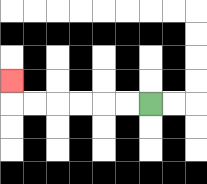{'start': '[6, 4]', 'end': '[0, 3]', 'path_directions': 'L,L,L,L,L,L,U', 'path_coordinates': '[[6, 4], [5, 4], [4, 4], [3, 4], [2, 4], [1, 4], [0, 4], [0, 3]]'}